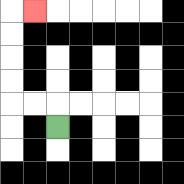{'start': '[2, 5]', 'end': '[1, 0]', 'path_directions': 'U,L,L,U,U,U,U,R', 'path_coordinates': '[[2, 5], [2, 4], [1, 4], [0, 4], [0, 3], [0, 2], [0, 1], [0, 0], [1, 0]]'}